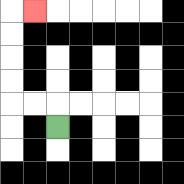{'start': '[2, 5]', 'end': '[1, 0]', 'path_directions': 'U,L,L,U,U,U,U,R', 'path_coordinates': '[[2, 5], [2, 4], [1, 4], [0, 4], [0, 3], [0, 2], [0, 1], [0, 0], [1, 0]]'}